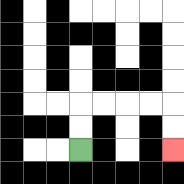{'start': '[3, 6]', 'end': '[7, 6]', 'path_directions': 'U,U,R,R,R,R,D,D', 'path_coordinates': '[[3, 6], [3, 5], [3, 4], [4, 4], [5, 4], [6, 4], [7, 4], [7, 5], [7, 6]]'}